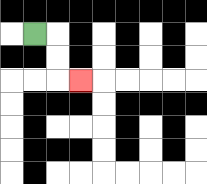{'start': '[1, 1]', 'end': '[3, 3]', 'path_directions': 'R,D,D,R', 'path_coordinates': '[[1, 1], [2, 1], [2, 2], [2, 3], [3, 3]]'}